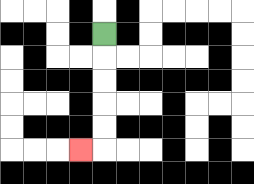{'start': '[4, 1]', 'end': '[3, 6]', 'path_directions': 'D,D,D,D,D,L', 'path_coordinates': '[[4, 1], [4, 2], [4, 3], [4, 4], [4, 5], [4, 6], [3, 6]]'}